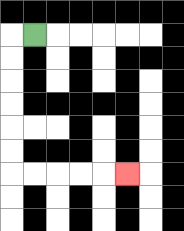{'start': '[1, 1]', 'end': '[5, 7]', 'path_directions': 'L,D,D,D,D,D,D,R,R,R,R,R', 'path_coordinates': '[[1, 1], [0, 1], [0, 2], [0, 3], [0, 4], [0, 5], [0, 6], [0, 7], [1, 7], [2, 7], [3, 7], [4, 7], [5, 7]]'}